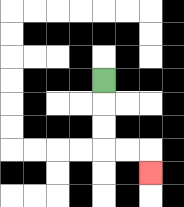{'start': '[4, 3]', 'end': '[6, 7]', 'path_directions': 'D,D,D,R,R,D', 'path_coordinates': '[[4, 3], [4, 4], [4, 5], [4, 6], [5, 6], [6, 6], [6, 7]]'}